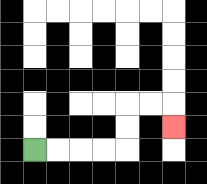{'start': '[1, 6]', 'end': '[7, 5]', 'path_directions': 'R,R,R,R,U,U,R,R,D', 'path_coordinates': '[[1, 6], [2, 6], [3, 6], [4, 6], [5, 6], [5, 5], [5, 4], [6, 4], [7, 4], [7, 5]]'}